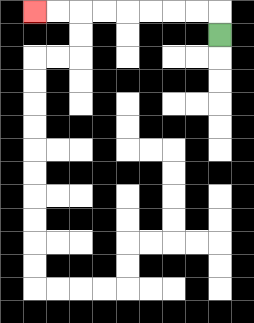{'start': '[9, 1]', 'end': '[1, 0]', 'path_directions': 'U,L,L,L,L,L,L,L,L', 'path_coordinates': '[[9, 1], [9, 0], [8, 0], [7, 0], [6, 0], [5, 0], [4, 0], [3, 0], [2, 0], [1, 0]]'}